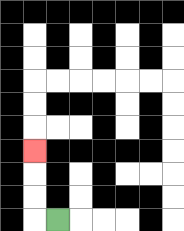{'start': '[2, 9]', 'end': '[1, 6]', 'path_directions': 'L,U,U,U', 'path_coordinates': '[[2, 9], [1, 9], [1, 8], [1, 7], [1, 6]]'}